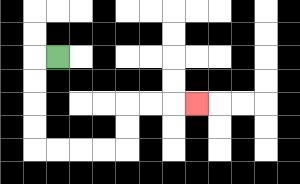{'start': '[2, 2]', 'end': '[8, 4]', 'path_directions': 'L,D,D,D,D,R,R,R,R,U,U,R,R,R', 'path_coordinates': '[[2, 2], [1, 2], [1, 3], [1, 4], [1, 5], [1, 6], [2, 6], [3, 6], [4, 6], [5, 6], [5, 5], [5, 4], [6, 4], [7, 4], [8, 4]]'}